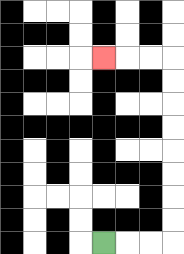{'start': '[4, 10]', 'end': '[4, 2]', 'path_directions': 'R,R,R,U,U,U,U,U,U,U,U,L,L,L', 'path_coordinates': '[[4, 10], [5, 10], [6, 10], [7, 10], [7, 9], [7, 8], [7, 7], [7, 6], [7, 5], [7, 4], [7, 3], [7, 2], [6, 2], [5, 2], [4, 2]]'}